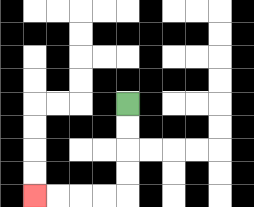{'start': '[5, 4]', 'end': '[1, 8]', 'path_directions': 'D,D,D,D,L,L,L,L', 'path_coordinates': '[[5, 4], [5, 5], [5, 6], [5, 7], [5, 8], [4, 8], [3, 8], [2, 8], [1, 8]]'}